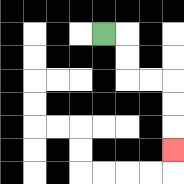{'start': '[4, 1]', 'end': '[7, 6]', 'path_directions': 'R,D,D,R,R,D,D,D', 'path_coordinates': '[[4, 1], [5, 1], [5, 2], [5, 3], [6, 3], [7, 3], [7, 4], [7, 5], [7, 6]]'}